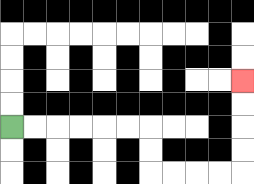{'start': '[0, 5]', 'end': '[10, 3]', 'path_directions': 'R,R,R,R,R,R,D,D,R,R,R,R,U,U,U,U', 'path_coordinates': '[[0, 5], [1, 5], [2, 5], [3, 5], [4, 5], [5, 5], [6, 5], [6, 6], [6, 7], [7, 7], [8, 7], [9, 7], [10, 7], [10, 6], [10, 5], [10, 4], [10, 3]]'}